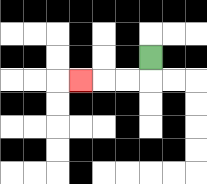{'start': '[6, 2]', 'end': '[3, 3]', 'path_directions': 'D,L,L,L', 'path_coordinates': '[[6, 2], [6, 3], [5, 3], [4, 3], [3, 3]]'}